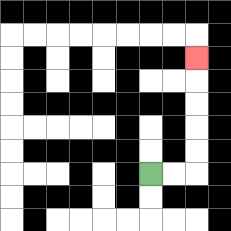{'start': '[6, 7]', 'end': '[8, 2]', 'path_directions': 'R,R,U,U,U,U,U', 'path_coordinates': '[[6, 7], [7, 7], [8, 7], [8, 6], [8, 5], [8, 4], [8, 3], [8, 2]]'}